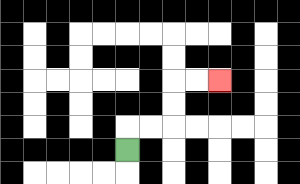{'start': '[5, 6]', 'end': '[9, 3]', 'path_directions': 'U,R,R,U,U,R,R', 'path_coordinates': '[[5, 6], [5, 5], [6, 5], [7, 5], [7, 4], [7, 3], [8, 3], [9, 3]]'}